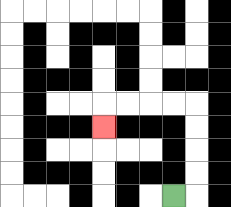{'start': '[7, 8]', 'end': '[4, 5]', 'path_directions': 'R,U,U,U,U,L,L,L,L,D', 'path_coordinates': '[[7, 8], [8, 8], [8, 7], [8, 6], [8, 5], [8, 4], [7, 4], [6, 4], [5, 4], [4, 4], [4, 5]]'}